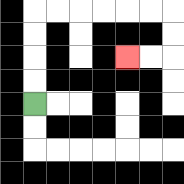{'start': '[1, 4]', 'end': '[5, 2]', 'path_directions': 'U,U,U,U,R,R,R,R,R,R,D,D,L,L', 'path_coordinates': '[[1, 4], [1, 3], [1, 2], [1, 1], [1, 0], [2, 0], [3, 0], [4, 0], [5, 0], [6, 0], [7, 0], [7, 1], [7, 2], [6, 2], [5, 2]]'}